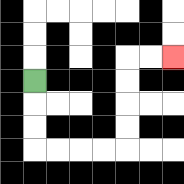{'start': '[1, 3]', 'end': '[7, 2]', 'path_directions': 'D,D,D,R,R,R,R,U,U,U,U,R,R', 'path_coordinates': '[[1, 3], [1, 4], [1, 5], [1, 6], [2, 6], [3, 6], [4, 6], [5, 6], [5, 5], [5, 4], [5, 3], [5, 2], [6, 2], [7, 2]]'}